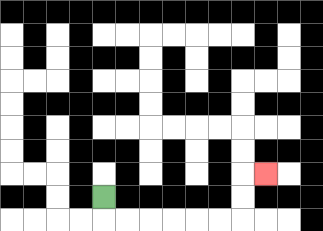{'start': '[4, 8]', 'end': '[11, 7]', 'path_directions': 'D,R,R,R,R,R,R,U,U,R', 'path_coordinates': '[[4, 8], [4, 9], [5, 9], [6, 9], [7, 9], [8, 9], [9, 9], [10, 9], [10, 8], [10, 7], [11, 7]]'}